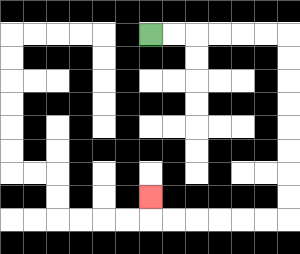{'start': '[6, 1]', 'end': '[6, 8]', 'path_directions': 'R,R,R,R,R,R,D,D,D,D,D,D,D,D,L,L,L,L,L,L,U', 'path_coordinates': '[[6, 1], [7, 1], [8, 1], [9, 1], [10, 1], [11, 1], [12, 1], [12, 2], [12, 3], [12, 4], [12, 5], [12, 6], [12, 7], [12, 8], [12, 9], [11, 9], [10, 9], [9, 9], [8, 9], [7, 9], [6, 9], [6, 8]]'}